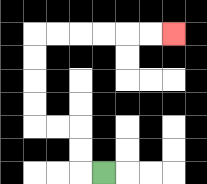{'start': '[4, 7]', 'end': '[7, 1]', 'path_directions': 'L,U,U,L,L,U,U,U,U,R,R,R,R,R,R', 'path_coordinates': '[[4, 7], [3, 7], [3, 6], [3, 5], [2, 5], [1, 5], [1, 4], [1, 3], [1, 2], [1, 1], [2, 1], [3, 1], [4, 1], [5, 1], [6, 1], [7, 1]]'}